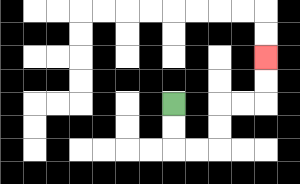{'start': '[7, 4]', 'end': '[11, 2]', 'path_directions': 'D,D,R,R,U,U,R,R,U,U', 'path_coordinates': '[[7, 4], [7, 5], [7, 6], [8, 6], [9, 6], [9, 5], [9, 4], [10, 4], [11, 4], [11, 3], [11, 2]]'}